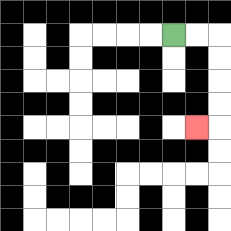{'start': '[7, 1]', 'end': '[8, 5]', 'path_directions': 'R,R,D,D,D,D,L', 'path_coordinates': '[[7, 1], [8, 1], [9, 1], [9, 2], [9, 3], [9, 4], [9, 5], [8, 5]]'}